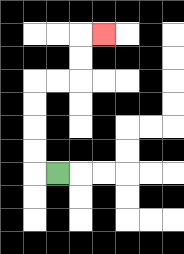{'start': '[2, 7]', 'end': '[4, 1]', 'path_directions': 'L,U,U,U,U,R,R,U,U,R', 'path_coordinates': '[[2, 7], [1, 7], [1, 6], [1, 5], [1, 4], [1, 3], [2, 3], [3, 3], [3, 2], [3, 1], [4, 1]]'}